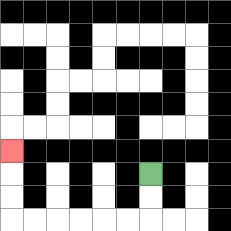{'start': '[6, 7]', 'end': '[0, 6]', 'path_directions': 'D,D,L,L,L,L,L,L,U,U,U', 'path_coordinates': '[[6, 7], [6, 8], [6, 9], [5, 9], [4, 9], [3, 9], [2, 9], [1, 9], [0, 9], [0, 8], [0, 7], [0, 6]]'}